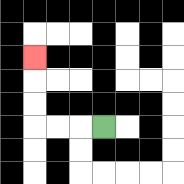{'start': '[4, 5]', 'end': '[1, 2]', 'path_directions': 'L,L,L,U,U,U', 'path_coordinates': '[[4, 5], [3, 5], [2, 5], [1, 5], [1, 4], [1, 3], [1, 2]]'}